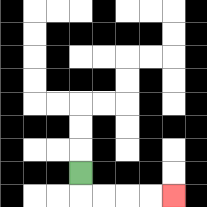{'start': '[3, 7]', 'end': '[7, 8]', 'path_directions': 'D,R,R,R,R', 'path_coordinates': '[[3, 7], [3, 8], [4, 8], [5, 8], [6, 8], [7, 8]]'}